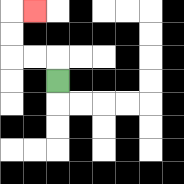{'start': '[2, 3]', 'end': '[1, 0]', 'path_directions': 'U,L,L,U,U,R', 'path_coordinates': '[[2, 3], [2, 2], [1, 2], [0, 2], [0, 1], [0, 0], [1, 0]]'}